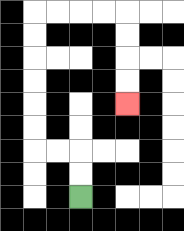{'start': '[3, 8]', 'end': '[5, 4]', 'path_directions': 'U,U,L,L,U,U,U,U,U,U,R,R,R,R,D,D,D,D', 'path_coordinates': '[[3, 8], [3, 7], [3, 6], [2, 6], [1, 6], [1, 5], [1, 4], [1, 3], [1, 2], [1, 1], [1, 0], [2, 0], [3, 0], [4, 0], [5, 0], [5, 1], [5, 2], [5, 3], [5, 4]]'}